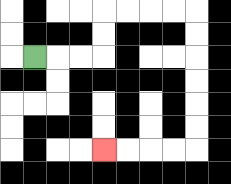{'start': '[1, 2]', 'end': '[4, 6]', 'path_directions': 'R,R,R,U,U,R,R,R,R,D,D,D,D,D,D,L,L,L,L', 'path_coordinates': '[[1, 2], [2, 2], [3, 2], [4, 2], [4, 1], [4, 0], [5, 0], [6, 0], [7, 0], [8, 0], [8, 1], [8, 2], [8, 3], [8, 4], [8, 5], [8, 6], [7, 6], [6, 6], [5, 6], [4, 6]]'}